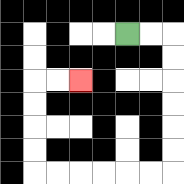{'start': '[5, 1]', 'end': '[3, 3]', 'path_directions': 'R,R,D,D,D,D,D,D,L,L,L,L,L,L,U,U,U,U,R,R', 'path_coordinates': '[[5, 1], [6, 1], [7, 1], [7, 2], [7, 3], [7, 4], [7, 5], [7, 6], [7, 7], [6, 7], [5, 7], [4, 7], [3, 7], [2, 7], [1, 7], [1, 6], [1, 5], [1, 4], [1, 3], [2, 3], [3, 3]]'}